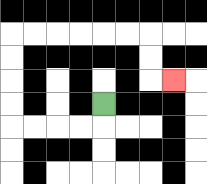{'start': '[4, 4]', 'end': '[7, 3]', 'path_directions': 'D,L,L,L,L,U,U,U,U,R,R,R,R,R,R,D,D,R', 'path_coordinates': '[[4, 4], [4, 5], [3, 5], [2, 5], [1, 5], [0, 5], [0, 4], [0, 3], [0, 2], [0, 1], [1, 1], [2, 1], [3, 1], [4, 1], [5, 1], [6, 1], [6, 2], [6, 3], [7, 3]]'}